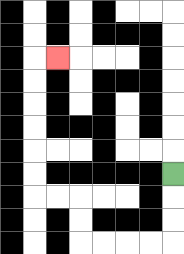{'start': '[7, 7]', 'end': '[2, 2]', 'path_directions': 'D,D,D,L,L,L,L,U,U,L,L,U,U,U,U,U,U,R', 'path_coordinates': '[[7, 7], [7, 8], [7, 9], [7, 10], [6, 10], [5, 10], [4, 10], [3, 10], [3, 9], [3, 8], [2, 8], [1, 8], [1, 7], [1, 6], [1, 5], [1, 4], [1, 3], [1, 2], [2, 2]]'}